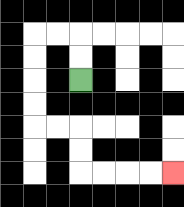{'start': '[3, 3]', 'end': '[7, 7]', 'path_directions': 'U,U,L,L,D,D,D,D,R,R,D,D,R,R,R,R', 'path_coordinates': '[[3, 3], [3, 2], [3, 1], [2, 1], [1, 1], [1, 2], [1, 3], [1, 4], [1, 5], [2, 5], [3, 5], [3, 6], [3, 7], [4, 7], [5, 7], [6, 7], [7, 7]]'}